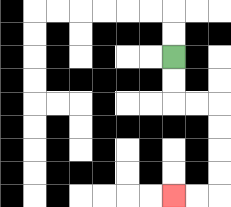{'start': '[7, 2]', 'end': '[7, 8]', 'path_directions': 'D,D,R,R,D,D,D,D,L,L', 'path_coordinates': '[[7, 2], [7, 3], [7, 4], [8, 4], [9, 4], [9, 5], [9, 6], [9, 7], [9, 8], [8, 8], [7, 8]]'}